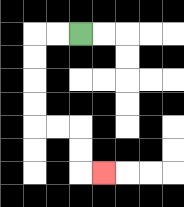{'start': '[3, 1]', 'end': '[4, 7]', 'path_directions': 'L,L,D,D,D,D,R,R,D,D,R', 'path_coordinates': '[[3, 1], [2, 1], [1, 1], [1, 2], [1, 3], [1, 4], [1, 5], [2, 5], [3, 5], [3, 6], [3, 7], [4, 7]]'}